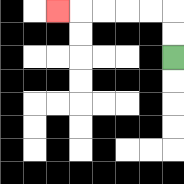{'start': '[7, 2]', 'end': '[2, 0]', 'path_directions': 'U,U,L,L,L,L,L', 'path_coordinates': '[[7, 2], [7, 1], [7, 0], [6, 0], [5, 0], [4, 0], [3, 0], [2, 0]]'}